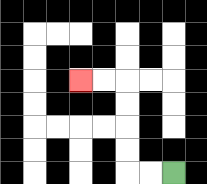{'start': '[7, 7]', 'end': '[3, 3]', 'path_directions': 'L,L,U,U,U,U,L,L', 'path_coordinates': '[[7, 7], [6, 7], [5, 7], [5, 6], [5, 5], [5, 4], [5, 3], [4, 3], [3, 3]]'}